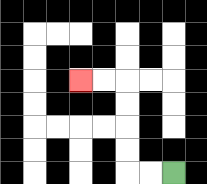{'start': '[7, 7]', 'end': '[3, 3]', 'path_directions': 'L,L,U,U,U,U,L,L', 'path_coordinates': '[[7, 7], [6, 7], [5, 7], [5, 6], [5, 5], [5, 4], [5, 3], [4, 3], [3, 3]]'}